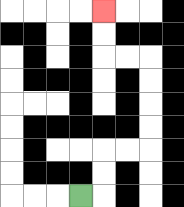{'start': '[3, 8]', 'end': '[4, 0]', 'path_directions': 'R,U,U,R,R,U,U,U,U,L,L,U,U', 'path_coordinates': '[[3, 8], [4, 8], [4, 7], [4, 6], [5, 6], [6, 6], [6, 5], [6, 4], [6, 3], [6, 2], [5, 2], [4, 2], [4, 1], [4, 0]]'}